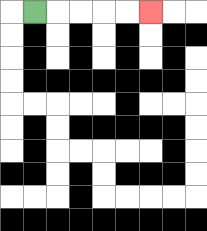{'start': '[1, 0]', 'end': '[6, 0]', 'path_directions': 'R,R,R,R,R', 'path_coordinates': '[[1, 0], [2, 0], [3, 0], [4, 0], [5, 0], [6, 0]]'}